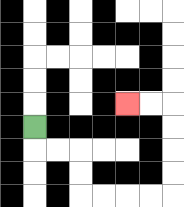{'start': '[1, 5]', 'end': '[5, 4]', 'path_directions': 'D,R,R,D,D,R,R,R,R,U,U,U,U,L,L', 'path_coordinates': '[[1, 5], [1, 6], [2, 6], [3, 6], [3, 7], [3, 8], [4, 8], [5, 8], [6, 8], [7, 8], [7, 7], [7, 6], [7, 5], [7, 4], [6, 4], [5, 4]]'}